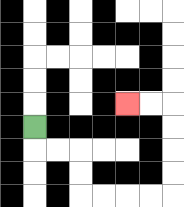{'start': '[1, 5]', 'end': '[5, 4]', 'path_directions': 'D,R,R,D,D,R,R,R,R,U,U,U,U,L,L', 'path_coordinates': '[[1, 5], [1, 6], [2, 6], [3, 6], [3, 7], [3, 8], [4, 8], [5, 8], [6, 8], [7, 8], [7, 7], [7, 6], [7, 5], [7, 4], [6, 4], [5, 4]]'}